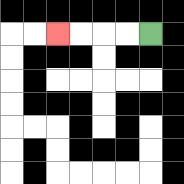{'start': '[6, 1]', 'end': '[2, 1]', 'path_directions': 'L,L,L,L', 'path_coordinates': '[[6, 1], [5, 1], [4, 1], [3, 1], [2, 1]]'}